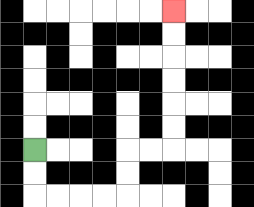{'start': '[1, 6]', 'end': '[7, 0]', 'path_directions': 'D,D,R,R,R,R,U,U,R,R,U,U,U,U,U,U', 'path_coordinates': '[[1, 6], [1, 7], [1, 8], [2, 8], [3, 8], [4, 8], [5, 8], [5, 7], [5, 6], [6, 6], [7, 6], [7, 5], [7, 4], [7, 3], [7, 2], [7, 1], [7, 0]]'}